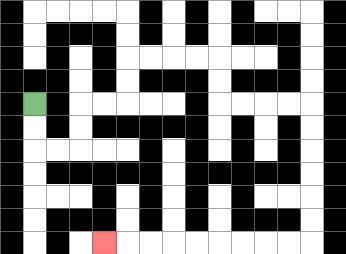{'start': '[1, 4]', 'end': '[4, 10]', 'path_directions': 'D,D,R,R,U,U,R,R,U,U,R,R,R,R,D,D,R,R,R,R,D,D,D,D,D,D,L,L,L,L,L,L,L,L,L', 'path_coordinates': '[[1, 4], [1, 5], [1, 6], [2, 6], [3, 6], [3, 5], [3, 4], [4, 4], [5, 4], [5, 3], [5, 2], [6, 2], [7, 2], [8, 2], [9, 2], [9, 3], [9, 4], [10, 4], [11, 4], [12, 4], [13, 4], [13, 5], [13, 6], [13, 7], [13, 8], [13, 9], [13, 10], [12, 10], [11, 10], [10, 10], [9, 10], [8, 10], [7, 10], [6, 10], [5, 10], [4, 10]]'}